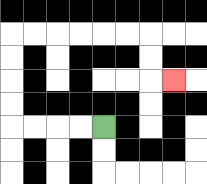{'start': '[4, 5]', 'end': '[7, 3]', 'path_directions': 'L,L,L,L,U,U,U,U,R,R,R,R,R,R,D,D,R', 'path_coordinates': '[[4, 5], [3, 5], [2, 5], [1, 5], [0, 5], [0, 4], [0, 3], [0, 2], [0, 1], [1, 1], [2, 1], [3, 1], [4, 1], [5, 1], [6, 1], [6, 2], [6, 3], [7, 3]]'}